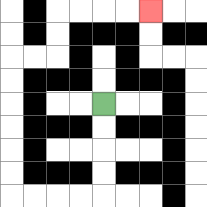{'start': '[4, 4]', 'end': '[6, 0]', 'path_directions': 'D,D,D,D,L,L,L,L,U,U,U,U,U,U,R,R,U,U,R,R,R,R', 'path_coordinates': '[[4, 4], [4, 5], [4, 6], [4, 7], [4, 8], [3, 8], [2, 8], [1, 8], [0, 8], [0, 7], [0, 6], [0, 5], [0, 4], [0, 3], [0, 2], [1, 2], [2, 2], [2, 1], [2, 0], [3, 0], [4, 0], [5, 0], [6, 0]]'}